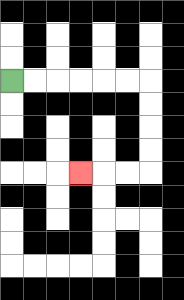{'start': '[0, 3]', 'end': '[3, 7]', 'path_directions': 'R,R,R,R,R,R,D,D,D,D,L,L,L', 'path_coordinates': '[[0, 3], [1, 3], [2, 3], [3, 3], [4, 3], [5, 3], [6, 3], [6, 4], [6, 5], [6, 6], [6, 7], [5, 7], [4, 7], [3, 7]]'}